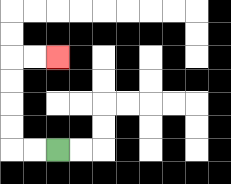{'start': '[2, 6]', 'end': '[2, 2]', 'path_directions': 'L,L,U,U,U,U,R,R', 'path_coordinates': '[[2, 6], [1, 6], [0, 6], [0, 5], [0, 4], [0, 3], [0, 2], [1, 2], [2, 2]]'}